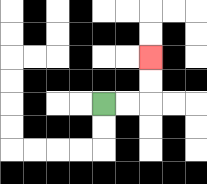{'start': '[4, 4]', 'end': '[6, 2]', 'path_directions': 'R,R,U,U', 'path_coordinates': '[[4, 4], [5, 4], [6, 4], [6, 3], [6, 2]]'}